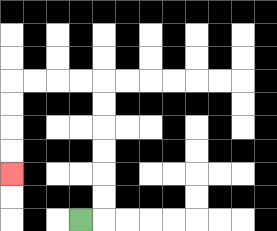{'start': '[3, 9]', 'end': '[0, 7]', 'path_directions': 'R,U,U,U,U,U,U,L,L,L,L,D,D,D,D', 'path_coordinates': '[[3, 9], [4, 9], [4, 8], [4, 7], [4, 6], [4, 5], [4, 4], [4, 3], [3, 3], [2, 3], [1, 3], [0, 3], [0, 4], [0, 5], [0, 6], [0, 7]]'}